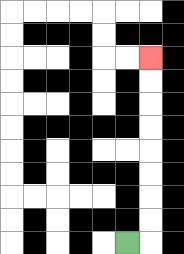{'start': '[5, 10]', 'end': '[6, 2]', 'path_directions': 'R,U,U,U,U,U,U,U,U', 'path_coordinates': '[[5, 10], [6, 10], [6, 9], [6, 8], [6, 7], [6, 6], [6, 5], [6, 4], [6, 3], [6, 2]]'}